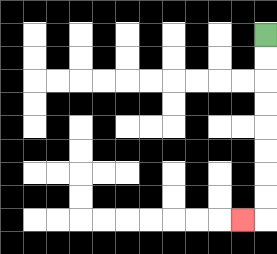{'start': '[11, 1]', 'end': '[10, 9]', 'path_directions': 'D,D,D,D,D,D,D,D,L', 'path_coordinates': '[[11, 1], [11, 2], [11, 3], [11, 4], [11, 5], [11, 6], [11, 7], [11, 8], [11, 9], [10, 9]]'}